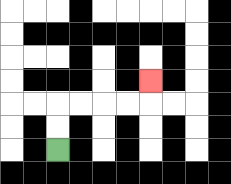{'start': '[2, 6]', 'end': '[6, 3]', 'path_directions': 'U,U,R,R,R,R,U', 'path_coordinates': '[[2, 6], [2, 5], [2, 4], [3, 4], [4, 4], [5, 4], [6, 4], [6, 3]]'}